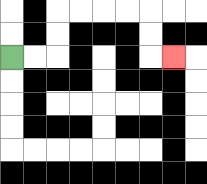{'start': '[0, 2]', 'end': '[7, 2]', 'path_directions': 'R,R,U,U,R,R,R,R,D,D,R', 'path_coordinates': '[[0, 2], [1, 2], [2, 2], [2, 1], [2, 0], [3, 0], [4, 0], [5, 0], [6, 0], [6, 1], [6, 2], [7, 2]]'}